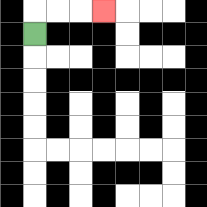{'start': '[1, 1]', 'end': '[4, 0]', 'path_directions': 'U,R,R,R', 'path_coordinates': '[[1, 1], [1, 0], [2, 0], [3, 0], [4, 0]]'}